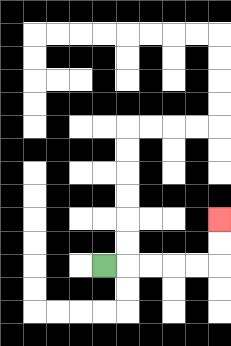{'start': '[4, 11]', 'end': '[9, 9]', 'path_directions': 'R,R,R,R,R,U,U', 'path_coordinates': '[[4, 11], [5, 11], [6, 11], [7, 11], [8, 11], [9, 11], [9, 10], [9, 9]]'}